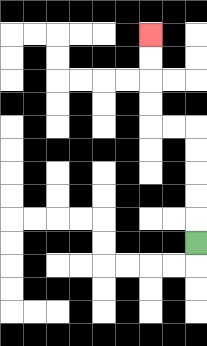{'start': '[8, 10]', 'end': '[6, 1]', 'path_directions': 'U,U,U,U,U,L,L,U,U,U,U', 'path_coordinates': '[[8, 10], [8, 9], [8, 8], [8, 7], [8, 6], [8, 5], [7, 5], [6, 5], [6, 4], [6, 3], [6, 2], [6, 1]]'}